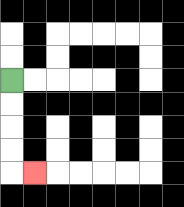{'start': '[0, 3]', 'end': '[1, 7]', 'path_directions': 'D,D,D,D,R', 'path_coordinates': '[[0, 3], [0, 4], [0, 5], [0, 6], [0, 7], [1, 7]]'}